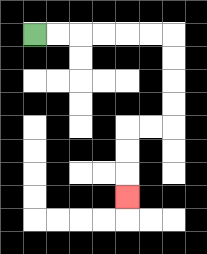{'start': '[1, 1]', 'end': '[5, 8]', 'path_directions': 'R,R,R,R,R,R,D,D,D,D,L,L,D,D,D', 'path_coordinates': '[[1, 1], [2, 1], [3, 1], [4, 1], [5, 1], [6, 1], [7, 1], [7, 2], [7, 3], [7, 4], [7, 5], [6, 5], [5, 5], [5, 6], [5, 7], [5, 8]]'}